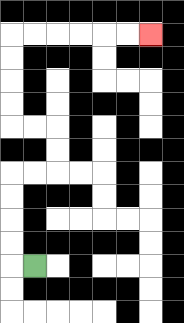{'start': '[1, 11]', 'end': '[6, 1]', 'path_directions': 'L,U,U,U,U,R,R,U,U,L,L,U,U,U,U,R,R,R,R,R,R', 'path_coordinates': '[[1, 11], [0, 11], [0, 10], [0, 9], [0, 8], [0, 7], [1, 7], [2, 7], [2, 6], [2, 5], [1, 5], [0, 5], [0, 4], [0, 3], [0, 2], [0, 1], [1, 1], [2, 1], [3, 1], [4, 1], [5, 1], [6, 1]]'}